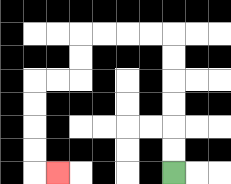{'start': '[7, 7]', 'end': '[2, 7]', 'path_directions': 'U,U,U,U,U,U,L,L,L,L,D,D,L,L,D,D,D,D,R', 'path_coordinates': '[[7, 7], [7, 6], [7, 5], [7, 4], [7, 3], [7, 2], [7, 1], [6, 1], [5, 1], [4, 1], [3, 1], [3, 2], [3, 3], [2, 3], [1, 3], [1, 4], [1, 5], [1, 6], [1, 7], [2, 7]]'}